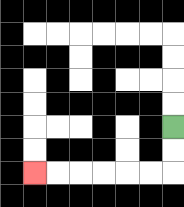{'start': '[7, 5]', 'end': '[1, 7]', 'path_directions': 'D,D,L,L,L,L,L,L', 'path_coordinates': '[[7, 5], [7, 6], [7, 7], [6, 7], [5, 7], [4, 7], [3, 7], [2, 7], [1, 7]]'}